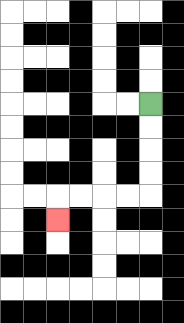{'start': '[6, 4]', 'end': '[2, 9]', 'path_directions': 'D,D,D,D,L,L,L,L,D', 'path_coordinates': '[[6, 4], [6, 5], [6, 6], [6, 7], [6, 8], [5, 8], [4, 8], [3, 8], [2, 8], [2, 9]]'}